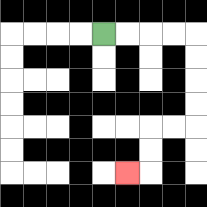{'start': '[4, 1]', 'end': '[5, 7]', 'path_directions': 'R,R,R,R,D,D,D,D,L,L,D,D,L', 'path_coordinates': '[[4, 1], [5, 1], [6, 1], [7, 1], [8, 1], [8, 2], [8, 3], [8, 4], [8, 5], [7, 5], [6, 5], [6, 6], [6, 7], [5, 7]]'}